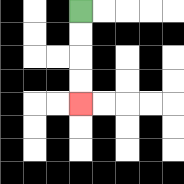{'start': '[3, 0]', 'end': '[3, 4]', 'path_directions': 'D,D,D,D', 'path_coordinates': '[[3, 0], [3, 1], [3, 2], [3, 3], [3, 4]]'}